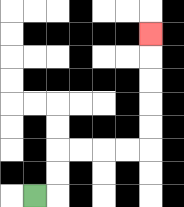{'start': '[1, 8]', 'end': '[6, 1]', 'path_directions': 'R,U,U,R,R,R,R,U,U,U,U,U', 'path_coordinates': '[[1, 8], [2, 8], [2, 7], [2, 6], [3, 6], [4, 6], [5, 6], [6, 6], [6, 5], [6, 4], [6, 3], [6, 2], [6, 1]]'}